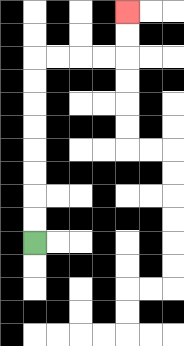{'start': '[1, 10]', 'end': '[5, 0]', 'path_directions': 'U,U,U,U,U,U,U,U,R,R,R,R,U,U', 'path_coordinates': '[[1, 10], [1, 9], [1, 8], [1, 7], [1, 6], [1, 5], [1, 4], [1, 3], [1, 2], [2, 2], [3, 2], [4, 2], [5, 2], [5, 1], [5, 0]]'}